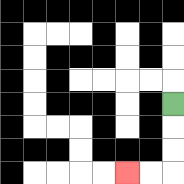{'start': '[7, 4]', 'end': '[5, 7]', 'path_directions': 'D,D,D,L,L', 'path_coordinates': '[[7, 4], [7, 5], [7, 6], [7, 7], [6, 7], [5, 7]]'}